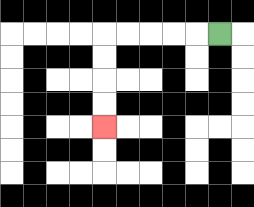{'start': '[9, 1]', 'end': '[4, 5]', 'path_directions': 'L,L,L,L,L,D,D,D,D', 'path_coordinates': '[[9, 1], [8, 1], [7, 1], [6, 1], [5, 1], [4, 1], [4, 2], [4, 3], [4, 4], [4, 5]]'}